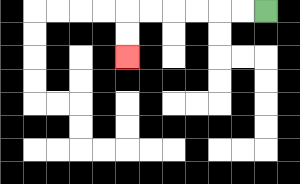{'start': '[11, 0]', 'end': '[5, 2]', 'path_directions': 'L,L,L,L,L,L,D,D', 'path_coordinates': '[[11, 0], [10, 0], [9, 0], [8, 0], [7, 0], [6, 0], [5, 0], [5, 1], [5, 2]]'}